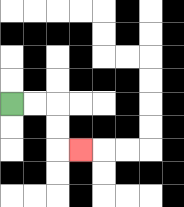{'start': '[0, 4]', 'end': '[3, 6]', 'path_directions': 'R,R,D,D,R', 'path_coordinates': '[[0, 4], [1, 4], [2, 4], [2, 5], [2, 6], [3, 6]]'}